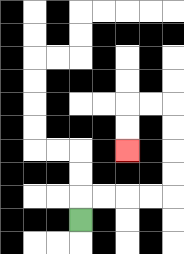{'start': '[3, 9]', 'end': '[5, 6]', 'path_directions': 'U,R,R,R,R,U,U,U,U,L,L,D,D', 'path_coordinates': '[[3, 9], [3, 8], [4, 8], [5, 8], [6, 8], [7, 8], [7, 7], [7, 6], [7, 5], [7, 4], [6, 4], [5, 4], [5, 5], [5, 6]]'}